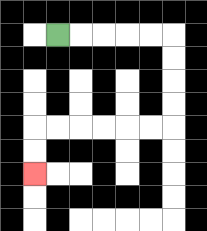{'start': '[2, 1]', 'end': '[1, 7]', 'path_directions': 'R,R,R,R,R,D,D,D,D,L,L,L,L,L,L,D,D', 'path_coordinates': '[[2, 1], [3, 1], [4, 1], [5, 1], [6, 1], [7, 1], [7, 2], [7, 3], [7, 4], [7, 5], [6, 5], [5, 5], [4, 5], [3, 5], [2, 5], [1, 5], [1, 6], [1, 7]]'}